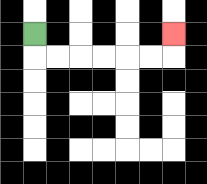{'start': '[1, 1]', 'end': '[7, 1]', 'path_directions': 'D,R,R,R,R,R,R,U', 'path_coordinates': '[[1, 1], [1, 2], [2, 2], [3, 2], [4, 2], [5, 2], [6, 2], [7, 2], [7, 1]]'}